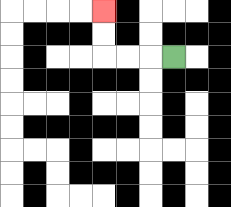{'start': '[7, 2]', 'end': '[4, 0]', 'path_directions': 'L,L,L,U,U', 'path_coordinates': '[[7, 2], [6, 2], [5, 2], [4, 2], [4, 1], [4, 0]]'}